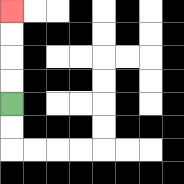{'start': '[0, 4]', 'end': '[0, 0]', 'path_directions': 'U,U,U,U', 'path_coordinates': '[[0, 4], [0, 3], [0, 2], [0, 1], [0, 0]]'}